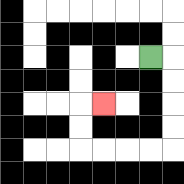{'start': '[6, 2]', 'end': '[4, 4]', 'path_directions': 'R,D,D,D,D,L,L,L,L,U,U,R', 'path_coordinates': '[[6, 2], [7, 2], [7, 3], [7, 4], [7, 5], [7, 6], [6, 6], [5, 6], [4, 6], [3, 6], [3, 5], [3, 4], [4, 4]]'}